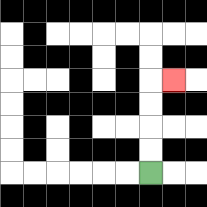{'start': '[6, 7]', 'end': '[7, 3]', 'path_directions': 'U,U,U,U,R', 'path_coordinates': '[[6, 7], [6, 6], [6, 5], [6, 4], [6, 3], [7, 3]]'}